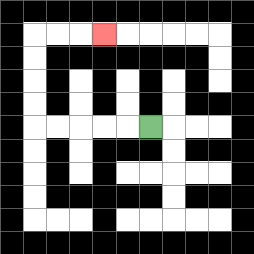{'start': '[6, 5]', 'end': '[4, 1]', 'path_directions': 'L,L,L,L,L,U,U,U,U,R,R,R', 'path_coordinates': '[[6, 5], [5, 5], [4, 5], [3, 5], [2, 5], [1, 5], [1, 4], [1, 3], [1, 2], [1, 1], [2, 1], [3, 1], [4, 1]]'}